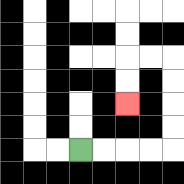{'start': '[3, 6]', 'end': '[5, 4]', 'path_directions': 'R,R,R,R,U,U,U,U,L,L,D,D', 'path_coordinates': '[[3, 6], [4, 6], [5, 6], [6, 6], [7, 6], [7, 5], [7, 4], [7, 3], [7, 2], [6, 2], [5, 2], [5, 3], [5, 4]]'}